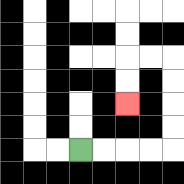{'start': '[3, 6]', 'end': '[5, 4]', 'path_directions': 'R,R,R,R,U,U,U,U,L,L,D,D', 'path_coordinates': '[[3, 6], [4, 6], [5, 6], [6, 6], [7, 6], [7, 5], [7, 4], [7, 3], [7, 2], [6, 2], [5, 2], [5, 3], [5, 4]]'}